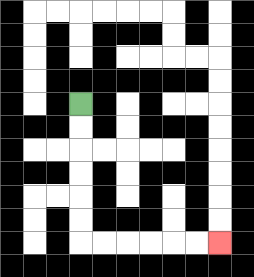{'start': '[3, 4]', 'end': '[9, 10]', 'path_directions': 'D,D,D,D,D,D,R,R,R,R,R,R', 'path_coordinates': '[[3, 4], [3, 5], [3, 6], [3, 7], [3, 8], [3, 9], [3, 10], [4, 10], [5, 10], [6, 10], [7, 10], [8, 10], [9, 10]]'}